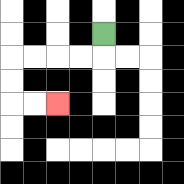{'start': '[4, 1]', 'end': '[2, 4]', 'path_directions': 'D,L,L,L,L,D,D,R,R', 'path_coordinates': '[[4, 1], [4, 2], [3, 2], [2, 2], [1, 2], [0, 2], [0, 3], [0, 4], [1, 4], [2, 4]]'}